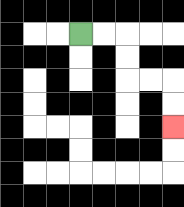{'start': '[3, 1]', 'end': '[7, 5]', 'path_directions': 'R,R,D,D,R,R,D,D', 'path_coordinates': '[[3, 1], [4, 1], [5, 1], [5, 2], [5, 3], [6, 3], [7, 3], [7, 4], [7, 5]]'}